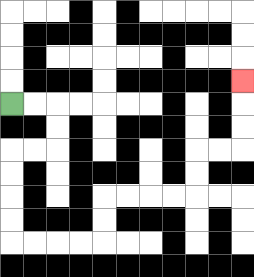{'start': '[0, 4]', 'end': '[10, 3]', 'path_directions': 'R,R,D,D,L,L,D,D,D,D,R,R,R,R,U,U,R,R,R,R,U,U,R,R,U,U,U', 'path_coordinates': '[[0, 4], [1, 4], [2, 4], [2, 5], [2, 6], [1, 6], [0, 6], [0, 7], [0, 8], [0, 9], [0, 10], [1, 10], [2, 10], [3, 10], [4, 10], [4, 9], [4, 8], [5, 8], [6, 8], [7, 8], [8, 8], [8, 7], [8, 6], [9, 6], [10, 6], [10, 5], [10, 4], [10, 3]]'}